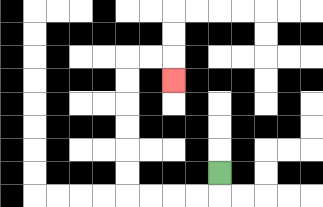{'start': '[9, 7]', 'end': '[7, 3]', 'path_directions': 'D,L,L,L,L,U,U,U,U,U,U,R,R,D', 'path_coordinates': '[[9, 7], [9, 8], [8, 8], [7, 8], [6, 8], [5, 8], [5, 7], [5, 6], [5, 5], [5, 4], [5, 3], [5, 2], [6, 2], [7, 2], [7, 3]]'}